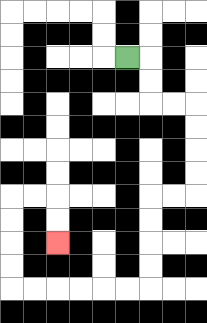{'start': '[5, 2]', 'end': '[2, 10]', 'path_directions': 'R,D,D,R,R,D,D,D,D,L,L,D,D,D,D,L,L,L,L,L,L,U,U,U,U,R,R,D,D', 'path_coordinates': '[[5, 2], [6, 2], [6, 3], [6, 4], [7, 4], [8, 4], [8, 5], [8, 6], [8, 7], [8, 8], [7, 8], [6, 8], [6, 9], [6, 10], [6, 11], [6, 12], [5, 12], [4, 12], [3, 12], [2, 12], [1, 12], [0, 12], [0, 11], [0, 10], [0, 9], [0, 8], [1, 8], [2, 8], [2, 9], [2, 10]]'}